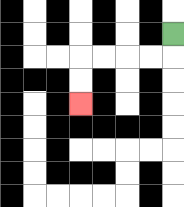{'start': '[7, 1]', 'end': '[3, 4]', 'path_directions': 'D,L,L,L,L,D,D', 'path_coordinates': '[[7, 1], [7, 2], [6, 2], [5, 2], [4, 2], [3, 2], [3, 3], [3, 4]]'}